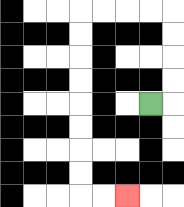{'start': '[6, 4]', 'end': '[5, 8]', 'path_directions': 'R,U,U,U,U,L,L,L,L,D,D,D,D,D,D,D,D,R,R', 'path_coordinates': '[[6, 4], [7, 4], [7, 3], [7, 2], [7, 1], [7, 0], [6, 0], [5, 0], [4, 0], [3, 0], [3, 1], [3, 2], [3, 3], [3, 4], [3, 5], [3, 6], [3, 7], [3, 8], [4, 8], [5, 8]]'}